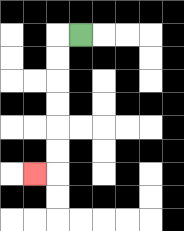{'start': '[3, 1]', 'end': '[1, 7]', 'path_directions': 'L,D,D,D,D,D,D,L', 'path_coordinates': '[[3, 1], [2, 1], [2, 2], [2, 3], [2, 4], [2, 5], [2, 6], [2, 7], [1, 7]]'}